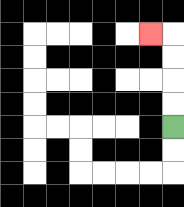{'start': '[7, 5]', 'end': '[6, 1]', 'path_directions': 'U,U,U,U,L', 'path_coordinates': '[[7, 5], [7, 4], [7, 3], [7, 2], [7, 1], [6, 1]]'}